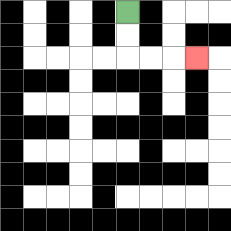{'start': '[5, 0]', 'end': '[8, 2]', 'path_directions': 'D,D,R,R,R', 'path_coordinates': '[[5, 0], [5, 1], [5, 2], [6, 2], [7, 2], [8, 2]]'}